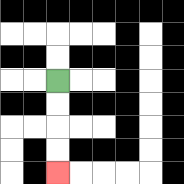{'start': '[2, 3]', 'end': '[2, 7]', 'path_directions': 'D,D,D,D', 'path_coordinates': '[[2, 3], [2, 4], [2, 5], [2, 6], [2, 7]]'}